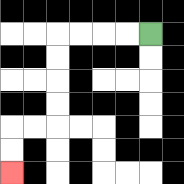{'start': '[6, 1]', 'end': '[0, 7]', 'path_directions': 'L,L,L,L,D,D,D,D,L,L,D,D', 'path_coordinates': '[[6, 1], [5, 1], [4, 1], [3, 1], [2, 1], [2, 2], [2, 3], [2, 4], [2, 5], [1, 5], [0, 5], [0, 6], [0, 7]]'}